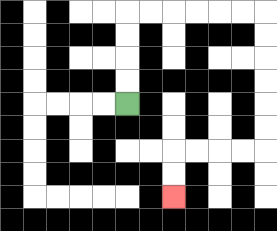{'start': '[5, 4]', 'end': '[7, 8]', 'path_directions': 'U,U,U,U,R,R,R,R,R,R,D,D,D,D,D,D,L,L,L,L,D,D', 'path_coordinates': '[[5, 4], [5, 3], [5, 2], [5, 1], [5, 0], [6, 0], [7, 0], [8, 0], [9, 0], [10, 0], [11, 0], [11, 1], [11, 2], [11, 3], [11, 4], [11, 5], [11, 6], [10, 6], [9, 6], [8, 6], [7, 6], [7, 7], [7, 8]]'}